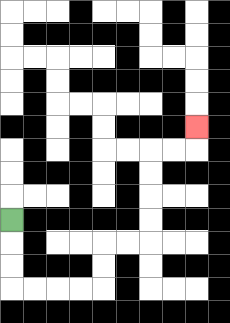{'start': '[0, 9]', 'end': '[8, 5]', 'path_directions': 'D,D,D,R,R,R,R,U,U,R,R,U,U,U,U,R,R,U', 'path_coordinates': '[[0, 9], [0, 10], [0, 11], [0, 12], [1, 12], [2, 12], [3, 12], [4, 12], [4, 11], [4, 10], [5, 10], [6, 10], [6, 9], [6, 8], [6, 7], [6, 6], [7, 6], [8, 6], [8, 5]]'}